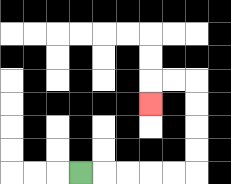{'start': '[3, 7]', 'end': '[6, 4]', 'path_directions': 'R,R,R,R,R,U,U,U,U,L,L,D', 'path_coordinates': '[[3, 7], [4, 7], [5, 7], [6, 7], [7, 7], [8, 7], [8, 6], [8, 5], [8, 4], [8, 3], [7, 3], [6, 3], [6, 4]]'}